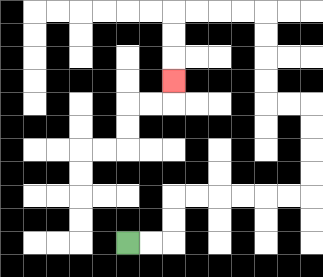{'start': '[5, 10]', 'end': '[7, 3]', 'path_directions': 'R,R,U,U,R,R,R,R,R,R,U,U,U,U,L,L,U,U,U,U,L,L,L,L,D,D,D', 'path_coordinates': '[[5, 10], [6, 10], [7, 10], [7, 9], [7, 8], [8, 8], [9, 8], [10, 8], [11, 8], [12, 8], [13, 8], [13, 7], [13, 6], [13, 5], [13, 4], [12, 4], [11, 4], [11, 3], [11, 2], [11, 1], [11, 0], [10, 0], [9, 0], [8, 0], [7, 0], [7, 1], [7, 2], [7, 3]]'}